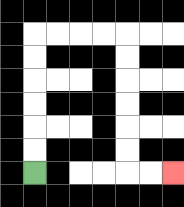{'start': '[1, 7]', 'end': '[7, 7]', 'path_directions': 'U,U,U,U,U,U,R,R,R,R,D,D,D,D,D,D,R,R', 'path_coordinates': '[[1, 7], [1, 6], [1, 5], [1, 4], [1, 3], [1, 2], [1, 1], [2, 1], [3, 1], [4, 1], [5, 1], [5, 2], [5, 3], [5, 4], [5, 5], [5, 6], [5, 7], [6, 7], [7, 7]]'}